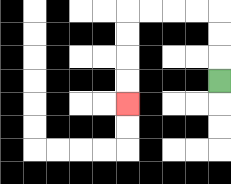{'start': '[9, 3]', 'end': '[5, 4]', 'path_directions': 'U,U,U,L,L,L,L,D,D,D,D', 'path_coordinates': '[[9, 3], [9, 2], [9, 1], [9, 0], [8, 0], [7, 0], [6, 0], [5, 0], [5, 1], [5, 2], [5, 3], [5, 4]]'}